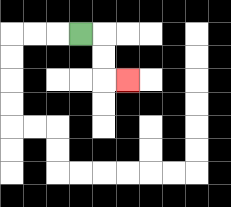{'start': '[3, 1]', 'end': '[5, 3]', 'path_directions': 'R,D,D,R', 'path_coordinates': '[[3, 1], [4, 1], [4, 2], [4, 3], [5, 3]]'}